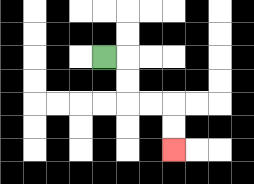{'start': '[4, 2]', 'end': '[7, 6]', 'path_directions': 'R,D,D,R,R,D,D', 'path_coordinates': '[[4, 2], [5, 2], [5, 3], [5, 4], [6, 4], [7, 4], [7, 5], [7, 6]]'}